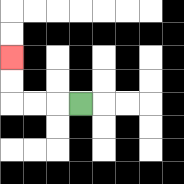{'start': '[3, 4]', 'end': '[0, 2]', 'path_directions': 'L,L,L,U,U', 'path_coordinates': '[[3, 4], [2, 4], [1, 4], [0, 4], [0, 3], [0, 2]]'}